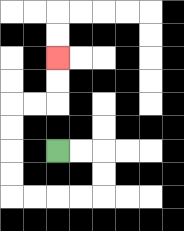{'start': '[2, 6]', 'end': '[2, 2]', 'path_directions': 'R,R,D,D,L,L,L,L,U,U,U,U,R,R,U,U', 'path_coordinates': '[[2, 6], [3, 6], [4, 6], [4, 7], [4, 8], [3, 8], [2, 8], [1, 8], [0, 8], [0, 7], [0, 6], [0, 5], [0, 4], [1, 4], [2, 4], [2, 3], [2, 2]]'}